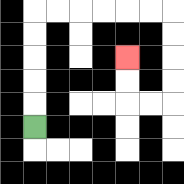{'start': '[1, 5]', 'end': '[5, 2]', 'path_directions': 'U,U,U,U,U,R,R,R,R,R,R,D,D,D,D,L,L,U,U', 'path_coordinates': '[[1, 5], [1, 4], [1, 3], [1, 2], [1, 1], [1, 0], [2, 0], [3, 0], [4, 0], [5, 0], [6, 0], [7, 0], [7, 1], [7, 2], [7, 3], [7, 4], [6, 4], [5, 4], [5, 3], [5, 2]]'}